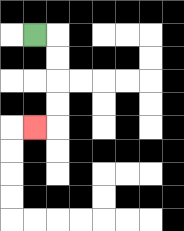{'start': '[1, 1]', 'end': '[1, 5]', 'path_directions': 'R,D,D,D,D,L', 'path_coordinates': '[[1, 1], [2, 1], [2, 2], [2, 3], [2, 4], [2, 5], [1, 5]]'}